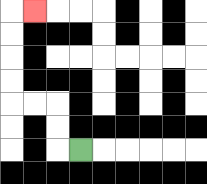{'start': '[3, 6]', 'end': '[1, 0]', 'path_directions': 'L,U,U,L,L,U,U,U,U,R', 'path_coordinates': '[[3, 6], [2, 6], [2, 5], [2, 4], [1, 4], [0, 4], [0, 3], [0, 2], [0, 1], [0, 0], [1, 0]]'}